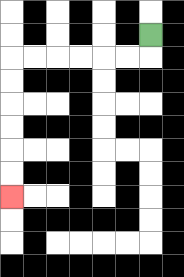{'start': '[6, 1]', 'end': '[0, 8]', 'path_directions': 'D,L,L,L,L,L,L,D,D,D,D,D,D', 'path_coordinates': '[[6, 1], [6, 2], [5, 2], [4, 2], [3, 2], [2, 2], [1, 2], [0, 2], [0, 3], [0, 4], [0, 5], [0, 6], [0, 7], [0, 8]]'}